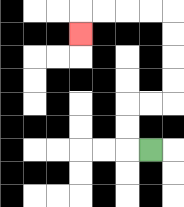{'start': '[6, 6]', 'end': '[3, 1]', 'path_directions': 'L,U,U,R,R,U,U,U,U,L,L,L,L,D', 'path_coordinates': '[[6, 6], [5, 6], [5, 5], [5, 4], [6, 4], [7, 4], [7, 3], [7, 2], [7, 1], [7, 0], [6, 0], [5, 0], [4, 0], [3, 0], [3, 1]]'}